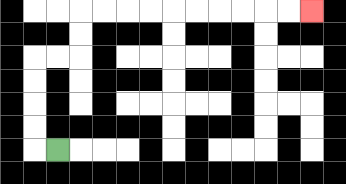{'start': '[2, 6]', 'end': '[13, 0]', 'path_directions': 'L,U,U,U,U,R,R,U,U,R,R,R,R,R,R,R,R,R,R', 'path_coordinates': '[[2, 6], [1, 6], [1, 5], [1, 4], [1, 3], [1, 2], [2, 2], [3, 2], [3, 1], [3, 0], [4, 0], [5, 0], [6, 0], [7, 0], [8, 0], [9, 0], [10, 0], [11, 0], [12, 0], [13, 0]]'}